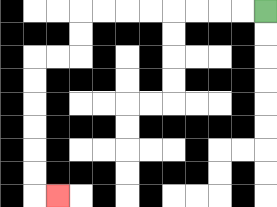{'start': '[11, 0]', 'end': '[2, 8]', 'path_directions': 'L,L,L,L,L,L,L,L,D,D,L,L,D,D,D,D,D,D,R', 'path_coordinates': '[[11, 0], [10, 0], [9, 0], [8, 0], [7, 0], [6, 0], [5, 0], [4, 0], [3, 0], [3, 1], [3, 2], [2, 2], [1, 2], [1, 3], [1, 4], [1, 5], [1, 6], [1, 7], [1, 8], [2, 8]]'}